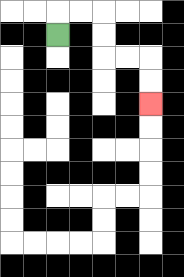{'start': '[2, 1]', 'end': '[6, 4]', 'path_directions': 'U,R,R,D,D,R,R,D,D', 'path_coordinates': '[[2, 1], [2, 0], [3, 0], [4, 0], [4, 1], [4, 2], [5, 2], [6, 2], [6, 3], [6, 4]]'}